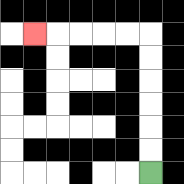{'start': '[6, 7]', 'end': '[1, 1]', 'path_directions': 'U,U,U,U,U,U,L,L,L,L,L', 'path_coordinates': '[[6, 7], [6, 6], [6, 5], [6, 4], [6, 3], [6, 2], [6, 1], [5, 1], [4, 1], [3, 1], [2, 1], [1, 1]]'}